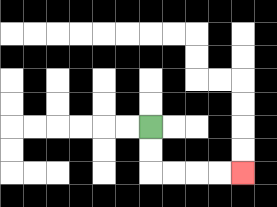{'start': '[6, 5]', 'end': '[10, 7]', 'path_directions': 'D,D,R,R,R,R', 'path_coordinates': '[[6, 5], [6, 6], [6, 7], [7, 7], [8, 7], [9, 7], [10, 7]]'}